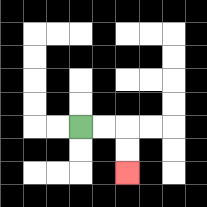{'start': '[3, 5]', 'end': '[5, 7]', 'path_directions': 'R,R,D,D', 'path_coordinates': '[[3, 5], [4, 5], [5, 5], [5, 6], [5, 7]]'}